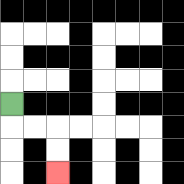{'start': '[0, 4]', 'end': '[2, 7]', 'path_directions': 'D,R,R,D,D', 'path_coordinates': '[[0, 4], [0, 5], [1, 5], [2, 5], [2, 6], [2, 7]]'}